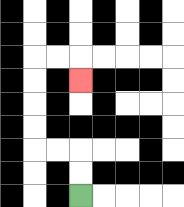{'start': '[3, 8]', 'end': '[3, 3]', 'path_directions': 'U,U,L,L,U,U,U,U,R,R,D', 'path_coordinates': '[[3, 8], [3, 7], [3, 6], [2, 6], [1, 6], [1, 5], [1, 4], [1, 3], [1, 2], [2, 2], [3, 2], [3, 3]]'}